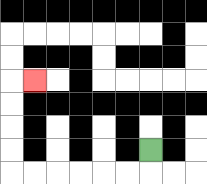{'start': '[6, 6]', 'end': '[1, 3]', 'path_directions': 'D,L,L,L,L,L,L,U,U,U,U,R', 'path_coordinates': '[[6, 6], [6, 7], [5, 7], [4, 7], [3, 7], [2, 7], [1, 7], [0, 7], [0, 6], [0, 5], [0, 4], [0, 3], [1, 3]]'}